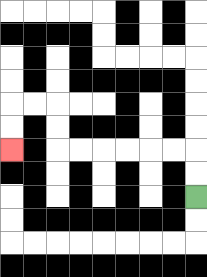{'start': '[8, 8]', 'end': '[0, 6]', 'path_directions': 'U,U,L,L,L,L,L,L,U,U,L,L,D,D', 'path_coordinates': '[[8, 8], [8, 7], [8, 6], [7, 6], [6, 6], [5, 6], [4, 6], [3, 6], [2, 6], [2, 5], [2, 4], [1, 4], [0, 4], [0, 5], [0, 6]]'}